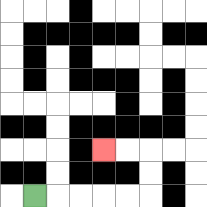{'start': '[1, 8]', 'end': '[4, 6]', 'path_directions': 'R,R,R,R,R,U,U,L,L', 'path_coordinates': '[[1, 8], [2, 8], [3, 8], [4, 8], [5, 8], [6, 8], [6, 7], [6, 6], [5, 6], [4, 6]]'}